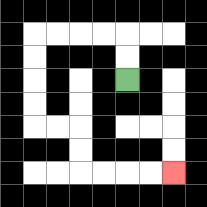{'start': '[5, 3]', 'end': '[7, 7]', 'path_directions': 'U,U,L,L,L,L,D,D,D,D,R,R,D,D,R,R,R,R', 'path_coordinates': '[[5, 3], [5, 2], [5, 1], [4, 1], [3, 1], [2, 1], [1, 1], [1, 2], [1, 3], [1, 4], [1, 5], [2, 5], [3, 5], [3, 6], [3, 7], [4, 7], [5, 7], [6, 7], [7, 7]]'}